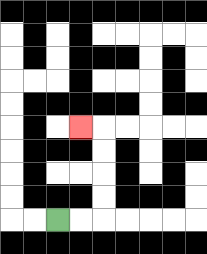{'start': '[2, 9]', 'end': '[3, 5]', 'path_directions': 'R,R,U,U,U,U,L', 'path_coordinates': '[[2, 9], [3, 9], [4, 9], [4, 8], [4, 7], [4, 6], [4, 5], [3, 5]]'}